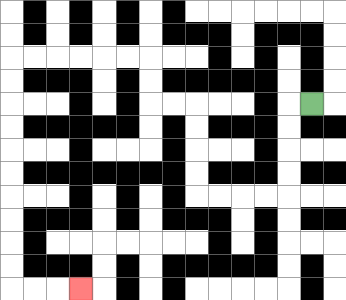{'start': '[13, 4]', 'end': '[3, 12]', 'path_directions': 'L,D,D,D,D,L,L,L,L,U,U,U,U,L,L,U,U,L,L,L,L,L,L,D,D,D,D,D,D,D,D,D,D,R,R,R', 'path_coordinates': '[[13, 4], [12, 4], [12, 5], [12, 6], [12, 7], [12, 8], [11, 8], [10, 8], [9, 8], [8, 8], [8, 7], [8, 6], [8, 5], [8, 4], [7, 4], [6, 4], [6, 3], [6, 2], [5, 2], [4, 2], [3, 2], [2, 2], [1, 2], [0, 2], [0, 3], [0, 4], [0, 5], [0, 6], [0, 7], [0, 8], [0, 9], [0, 10], [0, 11], [0, 12], [1, 12], [2, 12], [3, 12]]'}